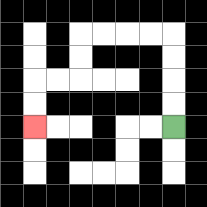{'start': '[7, 5]', 'end': '[1, 5]', 'path_directions': 'U,U,U,U,L,L,L,L,D,D,L,L,D,D', 'path_coordinates': '[[7, 5], [7, 4], [7, 3], [7, 2], [7, 1], [6, 1], [5, 1], [4, 1], [3, 1], [3, 2], [3, 3], [2, 3], [1, 3], [1, 4], [1, 5]]'}